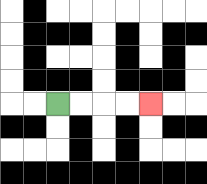{'start': '[2, 4]', 'end': '[6, 4]', 'path_directions': 'R,R,R,R', 'path_coordinates': '[[2, 4], [3, 4], [4, 4], [5, 4], [6, 4]]'}